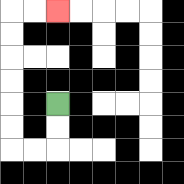{'start': '[2, 4]', 'end': '[2, 0]', 'path_directions': 'D,D,L,L,U,U,U,U,U,U,R,R', 'path_coordinates': '[[2, 4], [2, 5], [2, 6], [1, 6], [0, 6], [0, 5], [0, 4], [0, 3], [0, 2], [0, 1], [0, 0], [1, 0], [2, 0]]'}